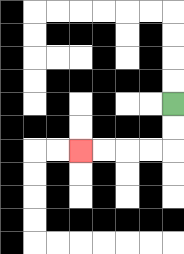{'start': '[7, 4]', 'end': '[3, 6]', 'path_directions': 'D,D,L,L,L,L', 'path_coordinates': '[[7, 4], [7, 5], [7, 6], [6, 6], [5, 6], [4, 6], [3, 6]]'}